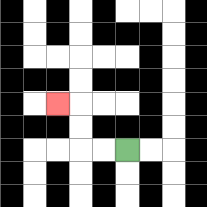{'start': '[5, 6]', 'end': '[2, 4]', 'path_directions': 'L,L,U,U,L', 'path_coordinates': '[[5, 6], [4, 6], [3, 6], [3, 5], [3, 4], [2, 4]]'}